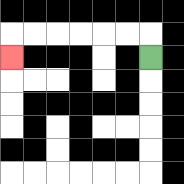{'start': '[6, 2]', 'end': '[0, 2]', 'path_directions': 'U,L,L,L,L,L,L,D', 'path_coordinates': '[[6, 2], [6, 1], [5, 1], [4, 1], [3, 1], [2, 1], [1, 1], [0, 1], [0, 2]]'}